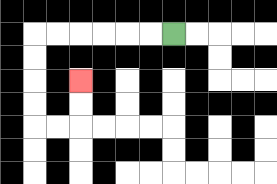{'start': '[7, 1]', 'end': '[3, 3]', 'path_directions': 'L,L,L,L,L,L,D,D,D,D,R,R,U,U', 'path_coordinates': '[[7, 1], [6, 1], [5, 1], [4, 1], [3, 1], [2, 1], [1, 1], [1, 2], [1, 3], [1, 4], [1, 5], [2, 5], [3, 5], [3, 4], [3, 3]]'}